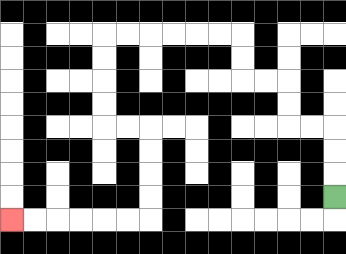{'start': '[14, 8]', 'end': '[0, 9]', 'path_directions': 'U,U,U,L,L,U,U,L,L,U,U,L,L,L,L,L,L,D,D,D,D,R,R,D,D,D,D,L,L,L,L,L,L', 'path_coordinates': '[[14, 8], [14, 7], [14, 6], [14, 5], [13, 5], [12, 5], [12, 4], [12, 3], [11, 3], [10, 3], [10, 2], [10, 1], [9, 1], [8, 1], [7, 1], [6, 1], [5, 1], [4, 1], [4, 2], [4, 3], [4, 4], [4, 5], [5, 5], [6, 5], [6, 6], [6, 7], [6, 8], [6, 9], [5, 9], [4, 9], [3, 9], [2, 9], [1, 9], [0, 9]]'}